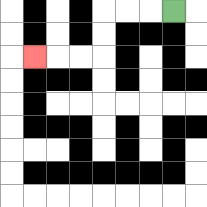{'start': '[7, 0]', 'end': '[1, 2]', 'path_directions': 'L,L,L,D,D,L,L,L', 'path_coordinates': '[[7, 0], [6, 0], [5, 0], [4, 0], [4, 1], [4, 2], [3, 2], [2, 2], [1, 2]]'}